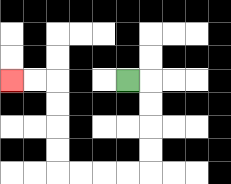{'start': '[5, 3]', 'end': '[0, 3]', 'path_directions': 'R,D,D,D,D,L,L,L,L,U,U,U,U,L,L', 'path_coordinates': '[[5, 3], [6, 3], [6, 4], [6, 5], [6, 6], [6, 7], [5, 7], [4, 7], [3, 7], [2, 7], [2, 6], [2, 5], [2, 4], [2, 3], [1, 3], [0, 3]]'}